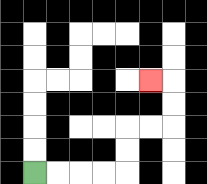{'start': '[1, 7]', 'end': '[6, 3]', 'path_directions': 'R,R,R,R,U,U,R,R,U,U,L', 'path_coordinates': '[[1, 7], [2, 7], [3, 7], [4, 7], [5, 7], [5, 6], [5, 5], [6, 5], [7, 5], [7, 4], [7, 3], [6, 3]]'}